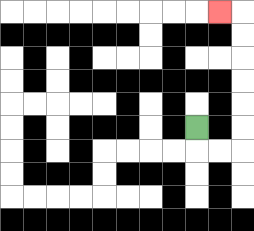{'start': '[8, 5]', 'end': '[9, 0]', 'path_directions': 'D,R,R,U,U,U,U,U,U,L', 'path_coordinates': '[[8, 5], [8, 6], [9, 6], [10, 6], [10, 5], [10, 4], [10, 3], [10, 2], [10, 1], [10, 0], [9, 0]]'}